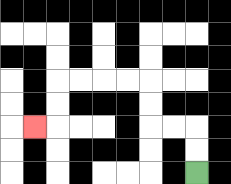{'start': '[8, 7]', 'end': '[1, 5]', 'path_directions': 'U,U,L,L,U,U,L,L,L,L,D,D,L', 'path_coordinates': '[[8, 7], [8, 6], [8, 5], [7, 5], [6, 5], [6, 4], [6, 3], [5, 3], [4, 3], [3, 3], [2, 3], [2, 4], [2, 5], [1, 5]]'}